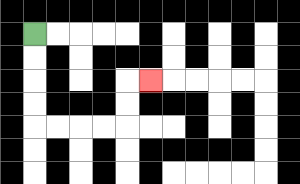{'start': '[1, 1]', 'end': '[6, 3]', 'path_directions': 'D,D,D,D,R,R,R,R,U,U,R', 'path_coordinates': '[[1, 1], [1, 2], [1, 3], [1, 4], [1, 5], [2, 5], [3, 5], [4, 5], [5, 5], [5, 4], [5, 3], [6, 3]]'}